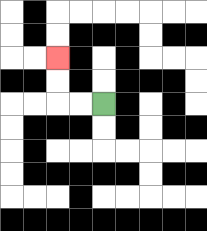{'start': '[4, 4]', 'end': '[2, 2]', 'path_directions': 'L,L,U,U', 'path_coordinates': '[[4, 4], [3, 4], [2, 4], [2, 3], [2, 2]]'}